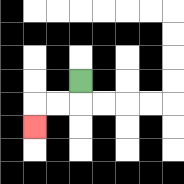{'start': '[3, 3]', 'end': '[1, 5]', 'path_directions': 'D,L,L,D', 'path_coordinates': '[[3, 3], [3, 4], [2, 4], [1, 4], [1, 5]]'}